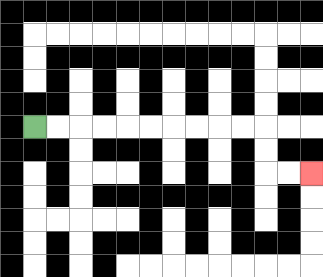{'start': '[1, 5]', 'end': '[13, 7]', 'path_directions': 'R,R,R,R,R,R,R,R,R,R,D,D,R,R', 'path_coordinates': '[[1, 5], [2, 5], [3, 5], [4, 5], [5, 5], [6, 5], [7, 5], [8, 5], [9, 5], [10, 5], [11, 5], [11, 6], [11, 7], [12, 7], [13, 7]]'}